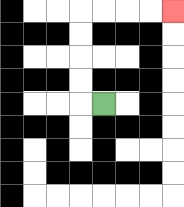{'start': '[4, 4]', 'end': '[7, 0]', 'path_directions': 'L,U,U,U,U,R,R,R,R', 'path_coordinates': '[[4, 4], [3, 4], [3, 3], [3, 2], [3, 1], [3, 0], [4, 0], [5, 0], [6, 0], [7, 0]]'}